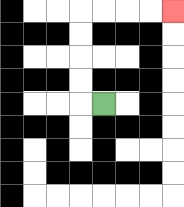{'start': '[4, 4]', 'end': '[7, 0]', 'path_directions': 'L,U,U,U,U,R,R,R,R', 'path_coordinates': '[[4, 4], [3, 4], [3, 3], [3, 2], [3, 1], [3, 0], [4, 0], [5, 0], [6, 0], [7, 0]]'}